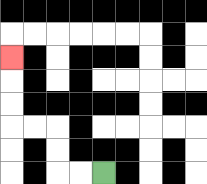{'start': '[4, 7]', 'end': '[0, 2]', 'path_directions': 'L,L,U,U,L,L,U,U,U', 'path_coordinates': '[[4, 7], [3, 7], [2, 7], [2, 6], [2, 5], [1, 5], [0, 5], [0, 4], [0, 3], [0, 2]]'}